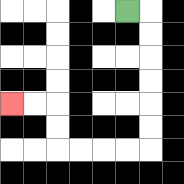{'start': '[5, 0]', 'end': '[0, 4]', 'path_directions': 'R,D,D,D,D,D,D,L,L,L,L,U,U,L,L', 'path_coordinates': '[[5, 0], [6, 0], [6, 1], [6, 2], [6, 3], [6, 4], [6, 5], [6, 6], [5, 6], [4, 6], [3, 6], [2, 6], [2, 5], [2, 4], [1, 4], [0, 4]]'}